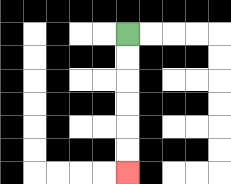{'start': '[5, 1]', 'end': '[5, 7]', 'path_directions': 'D,D,D,D,D,D', 'path_coordinates': '[[5, 1], [5, 2], [5, 3], [5, 4], [5, 5], [5, 6], [5, 7]]'}